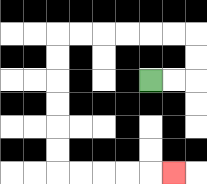{'start': '[6, 3]', 'end': '[7, 7]', 'path_directions': 'R,R,U,U,L,L,L,L,L,L,D,D,D,D,D,D,R,R,R,R,R', 'path_coordinates': '[[6, 3], [7, 3], [8, 3], [8, 2], [8, 1], [7, 1], [6, 1], [5, 1], [4, 1], [3, 1], [2, 1], [2, 2], [2, 3], [2, 4], [2, 5], [2, 6], [2, 7], [3, 7], [4, 7], [5, 7], [6, 7], [7, 7]]'}